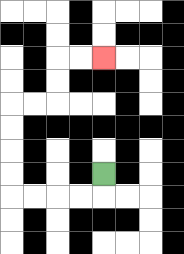{'start': '[4, 7]', 'end': '[4, 2]', 'path_directions': 'D,L,L,L,L,U,U,U,U,R,R,U,U,R,R', 'path_coordinates': '[[4, 7], [4, 8], [3, 8], [2, 8], [1, 8], [0, 8], [0, 7], [0, 6], [0, 5], [0, 4], [1, 4], [2, 4], [2, 3], [2, 2], [3, 2], [4, 2]]'}